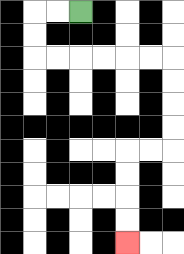{'start': '[3, 0]', 'end': '[5, 10]', 'path_directions': 'L,L,D,D,R,R,R,R,R,R,D,D,D,D,L,L,D,D,D,D', 'path_coordinates': '[[3, 0], [2, 0], [1, 0], [1, 1], [1, 2], [2, 2], [3, 2], [4, 2], [5, 2], [6, 2], [7, 2], [7, 3], [7, 4], [7, 5], [7, 6], [6, 6], [5, 6], [5, 7], [5, 8], [5, 9], [5, 10]]'}